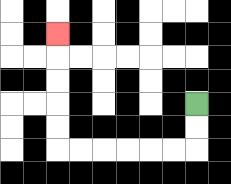{'start': '[8, 4]', 'end': '[2, 1]', 'path_directions': 'D,D,L,L,L,L,L,L,U,U,U,U,U', 'path_coordinates': '[[8, 4], [8, 5], [8, 6], [7, 6], [6, 6], [5, 6], [4, 6], [3, 6], [2, 6], [2, 5], [2, 4], [2, 3], [2, 2], [2, 1]]'}